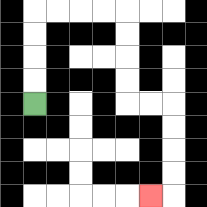{'start': '[1, 4]', 'end': '[6, 8]', 'path_directions': 'U,U,U,U,R,R,R,R,D,D,D,D,R,R,D,D,D,D,L', 'path_coordinates': '[[1, 4], [1, 3], [1, 2], [1, 1], [1, 0], [2, 0], [3, 0], [4, 0], [5, 0], [5, 1], [5, 2], [5, 3], [5, 4], [6, 4], [7, 4], [7, 5], [7, 6], [7, 7], [7, 8], [6, 8]]'}